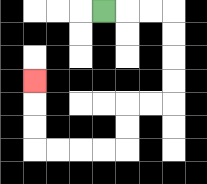{'start': '[4, 0]', 'end': '[1, 3]', 'path_directions': 'R,R,R,D,D,D,D,L,L,D,D,L,L,L,L,U,U,U', 'path_coordinates': '[[4, 0], [5, 0], [6, 0], [7, 0], [7, 1], [7, 2], [7, 3], [7, 4], [6, 4], [5, 4], [5, 5], [5, 6], [4, 6], [3, 6], [2, 6], [1, 6], [1, 5], [1, 4], [1, 3]]'}